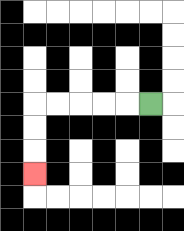{'start': '[6, 4]', 'end': '[1, 7]', 'path_directions': 'L,L,L,L,L,D,D,D', 'path_coordinates': '[[6, 4], [5, 4], [4, 4], [3, 4], [2, 4], [1, 4], [1, 5], [1, 6], [1, 7]]'}